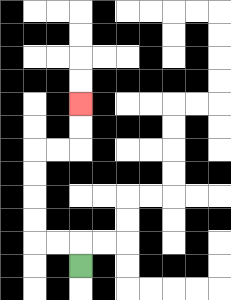{'start': '[3, 11]', 'end': '[3, 4]', 'path_directions': 'U,L,L,U,U,U,U,R,R,U,U', 'path_coordinates': '[[3, 11], [3, 10], [2, 10], [1, 10], [1, 9], [1, 8], [1, 7], [1, 6], [2, 6], [3, 6], [3, 5], [3, 4]]'}